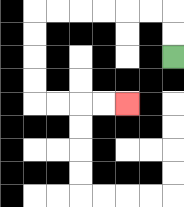{'start': '[7, 2]', 'end': '[5, 4]', 'path_directions': 'U,U,L,L,L,L,L,L,D,D,D,D,R,R,R,R', 'path_coordinates': '[[7, 2], [7, 1], [7, 0], [6, 0], [5, 0], [4, 0], [3, 0], [2, 0], [1, 0], [1, 1], [1, 2], [1, 3], [1, 4], [2, 4], [3, 4], [4, 4], [5, 4]]'}